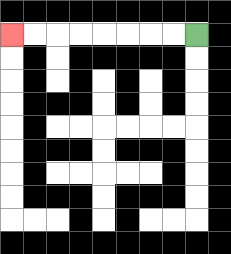{'start': '[8, 1]', 'end': '[0, 1]', 'path_directions': 'L,L,L,L,L,L,L,L', 'path_coordinates': '[[8, 1], [7, 1], [6, 1], [5, 1], [4, 1], [3, 1], [2, 1], [1, 1], [0, 1]]'}